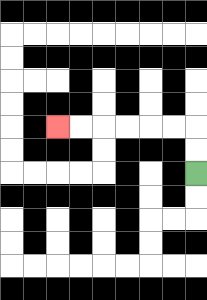{'start': '[8, 7]', 'end': '[2, 5]', 'path_directions': 'U,U,L,L,L,L,L,L', 'path_coordinates': '[[8, 7], [8, 6], [8, 5], [7, 5], [6, 5], [5, 5], [4, 5], [3, 5], [2, 5]]'}